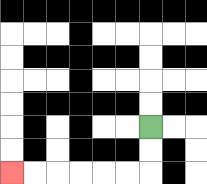{'start': '[6, 5]', 'end': '[0, 7]', 'path_directions': 'D,D,L,L,L,L,L,L', 'path_coordinates': '[[6, 5], [6, 6], [6, 7], [5, 7], [4, 7], [3, 7], [2, 7], [1, 7], [0, 7]]'}